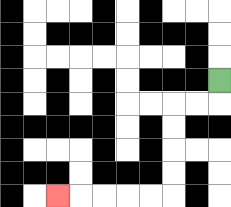{'start': '[9, 3]', 'end': '[2, 8]', 'path_directions': 'D,L,L,D,D,D,D,L,L,L,L,L', 'path_coordinates': '[[9, 3], [9, 4], [8, 4], [7, 4], [7, 5], [7, 6], [7, 7], [7, 8], [6, 8], [5, 8], [4, 8], [3, 8], [2, 8]]'}